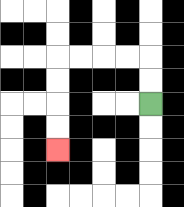{'start': '[6, 4]', 'end': '[2, 6]', 'path_directions': 'U,U,L,L,L,L,D,D,D,D', 'path_coordinates': '[[6, 4], [6, 3], [6, 2], [5, 2], [4, 2], [3, 2], [2, 2], [2, 3], [2, 4], [2, 5], [2, 6]]'}